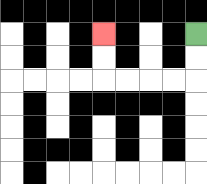{'start': '[8, 1]', 'end': '[4, 1]', 'path_directions': 'D,D,L,L,L,L,U,U', 'path_coordinates': '[[8, 1], [8, 2], [8, 3], [7, 3], [6, 3], [5, 3], [4, 3], [4, 2], [4, 1]]'}